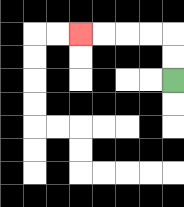{'start': '[7, 3]', 'end': '[3, 1]', 'path_directions': 'U,U,L,L,L,L', 'path_coordinates': '[[7, 3], [7, 2], [7, 1], [6, 1], [5, 1], [4, 1], [3, 1]]'}